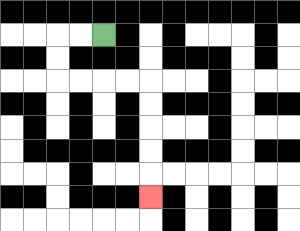{'start': '[4, 1]', 'end': '[6, 8]', 'path_directions': 'L,L,D,D,R,R,R,R,D,D,D,D,D', 'path_coordinates': '[[4, 1], [3, 1], [2, 1], [2, 2], [2, 3], [3, 3], [4, 3], [5, 3], [6, 3], [6, 4], [6, 5], [6, 6], [6, 7], [6, 8]]'}